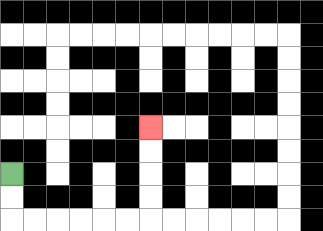{'start': '[0, 7]', 'end': '[6, 5]', 'path_directions': 'D,D,R,R,R,R,R,R,U,U,U,U', 'path_coordinates': '[[0, 7], [0, 8], [0, 9], [1, 9], [2, 9], [3, 9], [4, 9], [5, 9], [6, 9], [6, 8], [6, 7], [6, 6], [6, 5]]'}